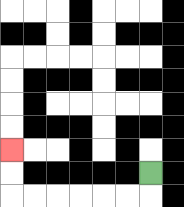{'start': '[6, 7]', 'end': '[0, 6]', 'path_directions': 'D,L,L,L,L,L,L,U,U', 'path_coordinates': '[[6, 7], [6, 8], [5, 8], [4, 8], [3, 8], [2, 8], [1, 8], [0, 8], [0, 7], [0, 6]]'}